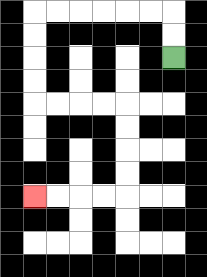{'start': '[7, 2]', 'end': '[1, 8]', 'path_directions': 'U,U,L,L,L,L,L,L,D,D,D,D,R,R,R,R,D,D,D,D,L,L,L,L', 'path_coordinates': '[[7, 2], [7, 1], [7, 0], [6, 0], [5, 0], [4, 0], [3, 0], [2, 0], [1, 0], [1, 1], [1, 2], [1, 3], [1, 4], [2, 4], [3, 4], [4, 4], [5, 4], [5, 5], [5, 6], [5, 7], [5, 8], [4, 8], [3, 8], [2, 8], [1, 8]]'}